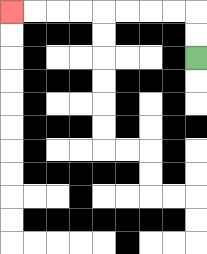{'start': '[8, 2]', 'end': '[0, 0]', 'path_directions': 'U,U,L,L,L,L,L,L,L,L', 'path_coordinates': '[[8, 2], [8, 1], [8, 0], [7, 0], [6, 0], [5, 0], [4, 0], [3, 0], [2, 0], [1, 0], [0, 0]]'}